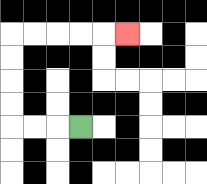{'start': '[3, 5]', 'end': '[5, 1]', 'path_directions': 'L,L,L,U,U,U,U,R,R,R,R,R', 'path_coordinates': '[[3, 5], [2, 5], [1, 5], [0, 5], [0, 4], [0, 3], [0, 2], [0, 1], [1, 1], [2, 1], [3, 1], [4, 1], [5, 1]]'}